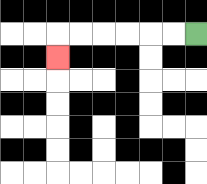{'start': '[8, 1]', 'end': '[2, 2]', 'path_directions': 'L,L,L,L,L,L,D', 'path_coordinates': '[[8, 1], [7, 1], [6, 1], [5, 1], [4, 1], [3, 1], [2, 1], [2, 2]]'}